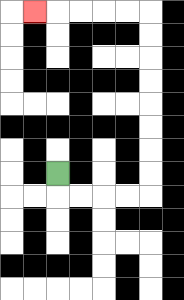{'start': '[2, 7]', 'end': '[1, 0]', 'path_directions': 'D,R,R,R,R,U,U,U,U,U,U,U,U,L,L,L,L,L', 'path_coordinates': '[[2, 7], [2, 8], [3, 8], [4, 8], [5, 8], [6, 8], [6, 7], [6, 6], [6, 5], [6, 4], [6, 3], [6, 2], [6, 1], [6, 0], [5, 0], [4, 0], [3, 0], [2, 0], [1, 0]]'}